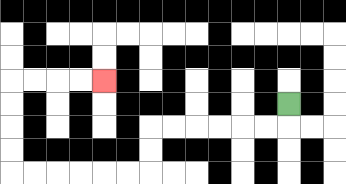{'start': '[12, 4]', 'end': '[4, 3]', 'path_directions': 'D,L,L,L,L,L,L,D,D,L,L,L,L,L,L,U,U,U,U,R,R,R,R', 'path_coordinates': '[[12, 4], [12, 5], [11, 5], [10, 5], [9, 5], [8, 5], [7, 5], [6, 5], [6, 6], [6, 7], [5, 7], [4, 7], [3, 7], [2, 7], [1, 7], [0, 7], [0, 6], [0, 5], [0, 4], [0, 3], [1, 3], [2, 3], [3, 3], [4, 3]]'}